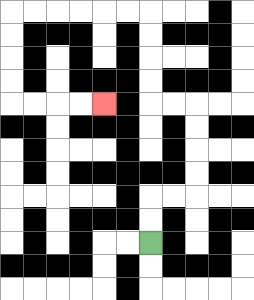{'start': '[6, 10]', 'end': '[4, 4]', 'path_directions': 'U,U,R,R,U,U,U,U,L,L,U,U,U,U,L,L,L,L,L,L,D,D,D,D,R,R,R,R', 'path_coordinates': '[[6, 10], [6, 9], [6, 8], [7, 8], [8, 8], [8, 7], [8, 6], [8, 5], [8, 4], [7, 4], [6, 4], [6, 3], [6, 2], [6, 1], [6, 0], [5, 0], [4, 0], [3, 0], [2, 0], [1, 0], [0, 0], [0, 1], [0, 2], [0, 3], [0, 4], [1, 4], [2, 4], [3, 4], [4, 4]]'}